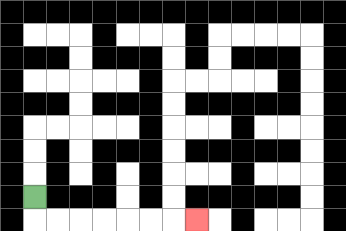{'start': '[1, 8]', 'end': '[8, 9]', 'path_directions': 'D,R,R,R,R,R,R,R', 'path_coordinates': '[[1, 8], [1, 9], [2, 9], [3, 9], [4, 9], [5, 9], [6, 9], [7, 9], [8, 9]]'}